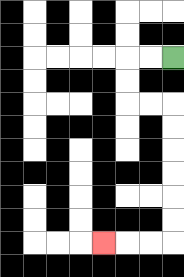{'start': '[7, 2]', 'end': '[4, 10]', 'path_directions': 'L,L,D,D,R,R,D,D,D,D,D,D,L,L,L', 'path_coordinates': '[[7, 2], [6, 2], [5, 2], [5, 3], [5, 4], [6, 4], [7, 4], [7, 5], [7, 6], [7, 7], [7, 8], [7, 9], [7, 10], [6, 10], [5, 10], [4, 10]]'}